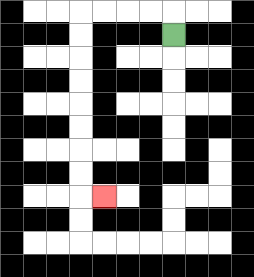{'start': '[7, 1]', 'end': '[4, 8]', 'path_directions': 'U,L,L,L,L,D,D,D,D,D,D,D,D,R', 'path_coordinates': '[[7, 1], [7, 0], [6, 0], [5, 0], [4, 0], [3, 0], [3, 1], [3, 2], [3, 3], [3, 4], [3, 5], [3, 6], [3, 7], [3, 8], [4, 8]]'}